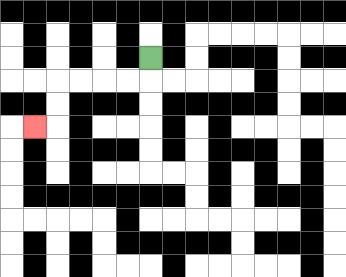{'start': '[6, 2]', 'end': '[1, 5]', 'path_directions': 'D,L,L,L,L,D,D,L', 'path_coordinates': '[[6, 2], [6, 3], [5, 3], [4, 3], [3, 3], [2, 3], [2, 4], [2, 5], [1, 5]]'}